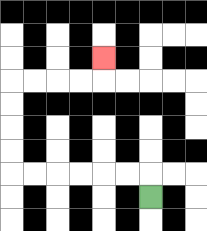{'start': '[6, 8]', 'end': '[4, 2]', 'path_directions': 'U,L,L,L,L,L,L,U,U,U,U,R,R,R,R,U', 'path_coordinates': '[[6, 8], [6, 7], [5, 7], [4, 7], [3, 7], [2, 7], [1, 7], [0, 7], [0, 6], [0, 5], [0, 4], [0, 3], [1, 3], [2, 3], [3, 3], [4, 3], [4, 2]]'}